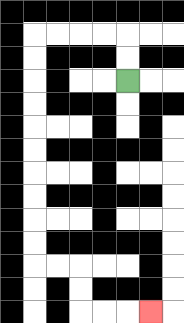{'start': '[5, 3]', 'end': '[6, 13]', 'path_directions': 'U,U,L,L,L,L,D,D,D,D,D,D,D,D,D,D,R,R,D,D,R,R,R', 'path_coordinates': '[[5, 3], [5, 2], [5, 1], [4, 1], [3, 1], [2, 1], [1, 1], [1, 2], [1, 3], [1, 4], [1, 5], [1, 6], [1, 7], [1, 8], [1, 9], [1, 10], [1, 11], [2, 11], [3, 11], [3, 12], [3, 13], [4, 13], [5, 13], [6, 13]]'}